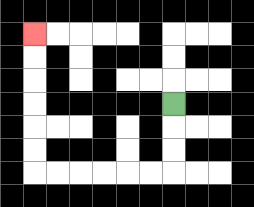{'start': '[7, 4]', 'end': '[1, 1]', 'path_directions': 'D,D,D,L,L,L,L,L,L,U,U,U,U,U,U', 'path_coordinates': '[[7, 4], [7, 5], [7, 6], [7, 7], [6, 7], [5, 7], [4, 7], [3, 7], [2, 7], [1, 7], [1, 6], [1, 5], [1, 4], [1, 3], [1, 2], [1, 1]]'}